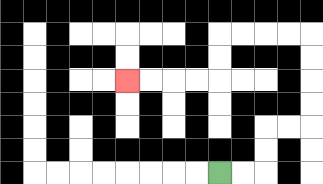{'start': '[9, 7]', 'end': '[5, 3]', 'path_directions': 'R,R,U,U,R,R,U,U,U,U,L,L,L,L,D,D,L,L,L,L', 'path_coordinates': '[[9, 7], [10, 7], [11, 7], [11, 6], [11, 5], [12, 5], [13, 5], [13, 4], [13, 3], [13, 2], [13, 1], [12, 1], [11, 1], [10, 1], [9, 1], [9, 2], [9, 3], [8, 3], [7, 3], [6, 3], [5, 3]]'}